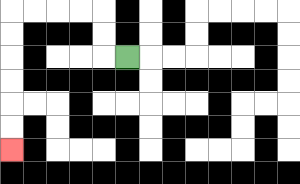{'start': '[5, 2]', 'end': '[0, 6]', 'path_directions': 'L,U,U,L,L,L,L,D,D,D,D,D,D', 'path_coordinates': '[[5, 2], [4, 2], [4, 1], [4, 0], [3, 0], [2, 0], [1, 0], [0, 0], [0, 1], [0, 2], [0, 3], [0, 4], [0, 5], [0, 6]]'}